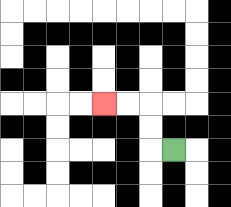{'start': '[7, 6]', 'end': '[4, 4]', 'path_directions': 'L,U,U,L,L', 'path_coordinates': '[[7, 6], [6, 6], [6, 5], [6, 4], [5, 4], [4, 4]]'}